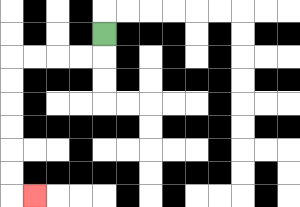{'start': '[4, 1]', 'end': '[1, 8]', 'path_directions': 'D,L,L,L,L,D,D,D,D,D,D,R', 'path_coordinates': '[[4, 1], [4, 2], [3, 2], [2, 2], [1, 2], [0, 2], [0, 3], [0, 4], [0, 5], [0, 6], [0, 7], [0, 8], [1, 8]]'}